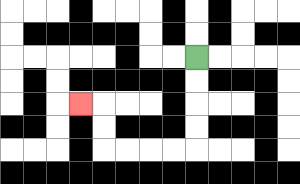{'start': '[8, 2]', 'end': '[3, 4]', 'path_directions': 'D,D,D,D,L,L,L,L,U,U,L', 'path_coordinates': '[[8, 2], [8, 3], [8, 4], [8, 5], [8, 6], [7, 6], [6, 6], [5, 6], [4, 6], [4, 5], [4, 4], [3, 4]]'}